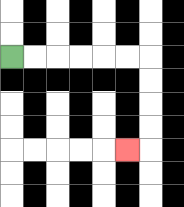{'start': '[0, 2]', 'end': '[5, 6]', 'path_directions': 'R,R,R,R,R,R,D,D,D,D,L', 'path_coordinates': '[[0, 2], [1, 2], [2, 2], [3, 2], [4, 2], [5, 2], [6, 2], [6, 3], [6, 4], [6, 5], [6, 6], [5, 6]]'}